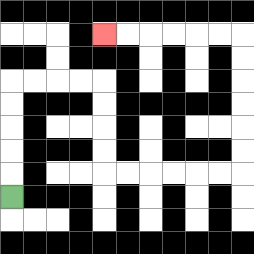{'start': '[0, 8]', 'end': '[4, 1]', 'path_directions': 'U,U,U,U,U,R,R,R,R,D,D,D,D,R,R,R,R,R,R,U,U,U,U,U,U,L,L,L,L,L,L', 'path_coordinates': '[[0, 8], [0, 7], [0, 6], [0, 5], [0, 4], [0, 3], [1, 3], [2, 3], [3, 3], [4, 3], [4, 4], [4, 5], [4, 6], [4, 7], [5, 7], [6, 7], [7, 7], [8, 7], [9, 7], [10, 7], [10, 6], [10, 5], [10, 4], [10, 3], [10, 2], [10, 1], [9, 1], [8, 1], [7, 1], [6, 1], [5, 1], [4, 1]]'}